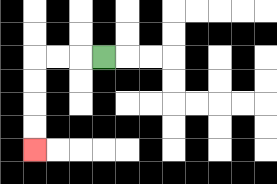{'start': '[4, 2]', 'end': '[1, 6]', 'path_directions': 'L,L,L,D,D,D,D', 'path_coordinates': '[[4, 2], [3, 2], [2, 2], [1, 2], [1, 3], [1, 4], [1, 5], [1, 6]]'}